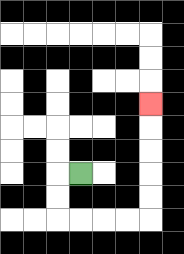{'start': '[3, 7]', 'end': '[6, 4]', 'path_directions': 'L,D,D,R,R,R,R,U,U,U,U,U', 'path_coordinates': '[[3, 7], [2, 7], [2, 8], [2, 9], [3, 9], [4, 9], [5, 9], [6, 9], [6, 8], [6, 7], [6, 6], [6, 5], [6, 4]]'}